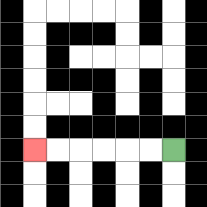{'start': '[7, 6]', 'end': '[1, 6]', 'path_directions': 'L,L,L,L,L,L', 'path_coordinates': '[[7, 6], [6, 6], [5, 6], [4, 6], [3, 6], [2, 6], [1, 6]]'}